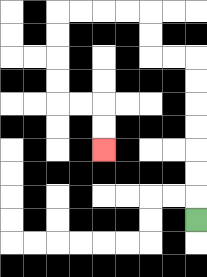{'start': '[8, 9]', 'end': '[4, 6]', 'path_directions': 'U,U,U,U,U,U,U,L,L,U,U,L,L,L,L,D,D,D,D,R,R,D,D', 'path_coordinates': '[[8, 9], [8, 8], [8, 7], [8, 6], [8, 5], [8, 4], [8, 3], [8, 2], [7, 2], [6, 2], [6, 1], [6, 0], [5, 0], [4, 0], [3, 0], [2, 0], [2, 1], [2, 2], [2, 3], [2, 4], [3, 4], [4, 4], [4, 5], [4, 6]]'}